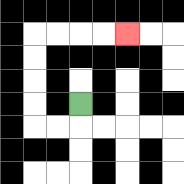{'start': '[3, 4]', 'end': '[5, 1]', 'path_directions': 'D,L,L,U,U,U,U,R,R,R,R', 'path_coordinates': '[[3, 4], [3, 5], [2, 5], [1, 5], [1, 4], [1, 3], [1, 2], [1, 1], [2, 1], [3, 1], [4, 1], [5, 1]]'}